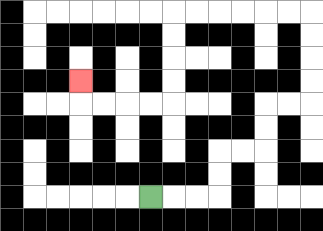{'start': '[6, 8]', 'end': '[3, 3]', 'path_directions': 'R,R,R,U,U,R,R,U,U,R,R,U,U,U,U,L,L,L,L,L,L,D,D,D,D,L,L,L,L,U', 'path_coordinates': '[[6, 8], [7, 8], [8, 8], [9, 8], [9, 7], [9, 6], [10, 6], [11, 6], [11, 5], [11, 4], [12, 4], [13, 4], [13, 3], [13, 2], [13, 1], [13, 0], [12, 0], [11, 0], [10, 0], [9, 0], [8, 0], [7, 0], [7, 1], [7, 2], [7, 3], [7, 4], [6, 4], [5, 4], [4, 4], [3, 4], [3, 3]]'}